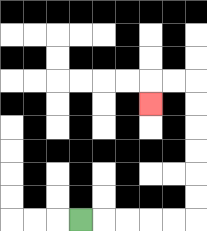{'start': '[3, 9]', 'end': '[6, 4]', 'path_directions': 'R,R,R,R,R,U,U,U,U,U,U,L,L,D', 'path_coordinates': '[[3, 9], [4, 9], [5, 9], [6, 9], [7, 9], [8, 9], [8, 8], [8, 7], [8, 6], [8, 5], [8, 4], [8, 3], [7, 3], [6, 3], [6, 4]]'}